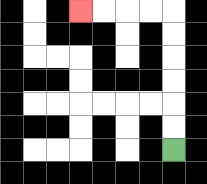{'start': '[7, 6]', 'end': '[3, 0]', 'path_directions': 'U,U,U,U,U,U,L,L,L,L', 'path_coordinates': '[[7, 6], [7, 5], [7, 4], [7, 3], [7, 2], [7, 1], [7, 0], [6, 0], [5, 0], [4, 0], [3, 0]]'}